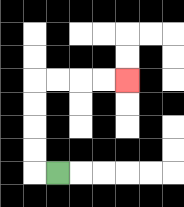{'start': '[2, 7]', 'end': '[5, 3]', 'path_directions': 'L,U,U,U,U,R,R,R,R', 'path_coordinates': '[[2, 7], [1, 7], [1, 6], [1, 5], [1, 4], [1, 3], [2, 3], [3, 3], [4, 3], [5, 3]]'}